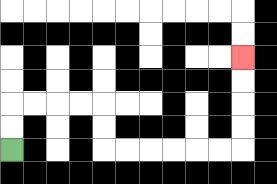{'start': '[0, 6]', 'end': '[10, 2]', 'path_directions': 'U,U,R,R,R,R,D,D,R,R,R,R,R,R,U,U,U,U', 'path_coordinates': '[[0, 6], [0, 5], [0, 4], [1, 4], [2, 4], [3, 4], [4, 4], [4, 5], [4, 6], [5, 6], [6, 6], [7, 6], [8, 6], [9, 6], [10, 6], [10, 5], [10, 4], [10, 3], [10, 2]]'}